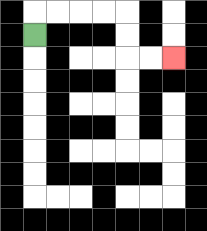{'start': '[1, 1]', 'end': '[7, 2]', 'path_directions': 'U,R,R,R,R,D,D,R,R', 'path_coordinates': '[[1, 1], [1, 0], [2, 0], [3, 0], [4, 0], [5, 0], [5, 1], [5, 2], [6, 2], [7, 2]]'}